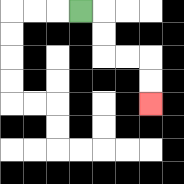{'start': '[3, 0]', 'end': '[6, 4]', 'path_directions': 'R,D,D,R,R,D,D', 'path_coordinates': '[[3, 0], [4, 0], [4, 1], [4, 2], [5, 2], [6, 2], [6, 3], [6, 4]]'}